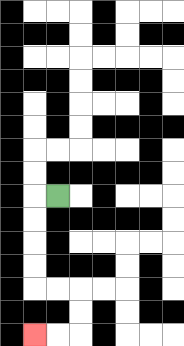{'start': '[2, 8]', 'end': '[1, 14]', 'path_directions': 'L,D,D,D,D,R,R,D,D,L,L', 'path_coordinates': '[[2, 8], [1, 8], [1, 9], [1, 10], [1, 11], [1, 12], [2, 12], [3, 12], [3, 13], [3, 14], [2, 14], [1, 14]]'}